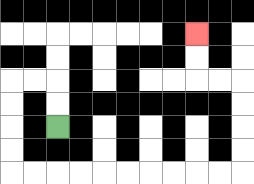{'start': '[2, 5]', 'end': '[8, 1]', 'path_directions': 'U,U,L,L,D,D,D,D,R,R,R,R,R,R,R,R,R,R,U,U,U,U,L,L,U,U', 'path_coordinates': '[[2, 5], [2, 4], [2, 3], [1, 3], [0, 3], [0, 4], [0, 5], [0, 6], [0, 7], [1, 7], [2, 7], [3, 7], [4, 7], [5, 7], [6, 7], [7, 7], [8, 7], [9, 7], [10, 7], [10, 6], [10, 5], [10, 4], [10, 3], [9, 3], [8, 3], [8, 2], [8, 1]]'}